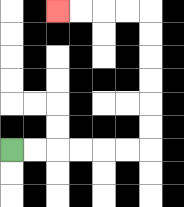{'start': '[0, 6]', 'end': '[2, 0]', 'path_directions': 'R,R,R,R,R,R,U,U,U,U,U,U,L,L,L,L', 'path_coordinates': '[[0, 6], [1, 6], [2, 6], [3, 6], [4, 6], [5, 6], [6, 6], [6, 5], [6, 4], [6, 3], [6, 2], [6, 1], [6, 0], [5, 0], [4, 0], [3, 0], [2, 0]]'}